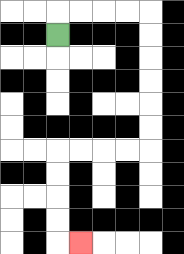{'start': '[2, 1]', 'end': '[3, 10]', 'path_directions': 'U,R,R,R,R,D,D,D,D,D,D,L,L,L,L,D,D,D,D,R', 'path_coordinates': '[[2, 1], [2, 0], [3, 0], [4, 0], [5, 0], [6, 0], [6, 1], [6, 2], [6, 3], [6, 4], [6, 5], [6, 6], [5, 6], [4, 6], [3, 6], [2, 6], [2, 7], [2, 8], [2, 9], [2, 10], [3, 10]]'}